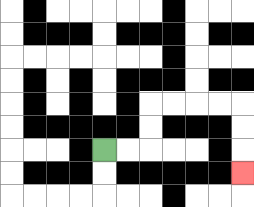{'start': '[4, 6]', 'end': '[10, 7]', 'path_directions': 'R,R,U,U,R,R,R,R,D,D,D', 'path_coordinates': '[[4, 6], [5, 6], [6, 6], [6, 5], [6, 4], [7, 4], [8, 4], [9, 4], [10, 4], [10, 5], [10, 6], [10, 7]]'}